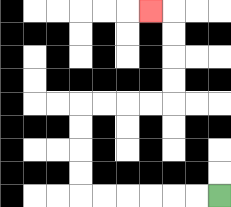{'start': '[9, 8]', 'end': '[6, 0]', 'path_directions': 'L,L,L,L,L,L,U,U,U,U,R,R,R,R,U,U,U,U,L', 'path_coordinates': '[[9, 8], [8, 8], [7, 8], [6, 8], [5, 8], [4, 8], [3, 8], [3, 7], [3, 6], [3, 5], [3, 4], [4, 4], [5, 4], [6, 4], [7, 4], [7, 3], [7, 2], [7, 1], [7, 0], [6, 0]]'}